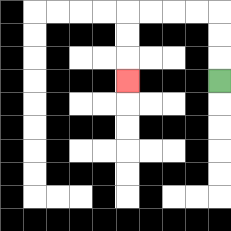{'start': '[9, 3]', 'end': '[5, 3]', 'path_directions': 'U,U,U,L,L,L,L,D,D,D', 'path_coordinates': '[[9, 3], [9, 2], [9, 1], [9, 0], [8, 0], [7, 0], [6, 0], [5, 0], [5, 1], [5, 2], [5, 3]]'}